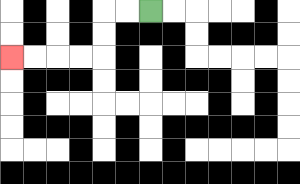{'start': '[6, 0]', 'end': '[0, 2]', 'path_directions': 'L,L,D,D,L,L,L,L', 'path_coordinates': '[[6, 0], [5, 0], [4, 0], [4, 1], [4, 2], [3, 2], [2, 2], [1, 2], [0, 2]]'}